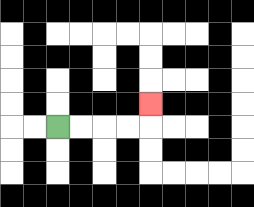{'start': '[2, 5]', 'end': '[6, 4]', 'path_directions': 'R,R,R,R,U', 'path_coordinates': '[[2, 5], [3, 5], [4, 5], [5, 5], [6, 5], [6, 4]]'}